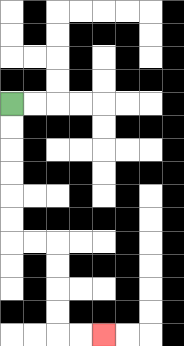{'start': '[0, 4]', 'end': '[4, 14]', 'path_directions': 'D,D,D,D,D,D,R,R,D,D,D,D,R,R', 'path_coordinates': '[[0, 4], [0, 5], [0, 6], [0, 7], [0, 8], [0, 9], [0, 10], [1, 10], [2, 10], [2, 11], [2, 12], [2, 13], [2, 14], [3, 14], [4, 14]]'}